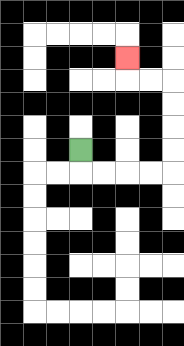{'start': '[3, 6]', 'end': '[5, 2]', 'path_directions': 'D,R,R,R,R,U,U,U,U,L,L,U', 'path_coordinates': '[[3, 6], [3, 7], [4, 7], [5, 7], [6, 7], [7, 7], [7, 6], [7, 5], [7, 4], [7, 3], [6, 3], [5, 3], [5, 2]]'}